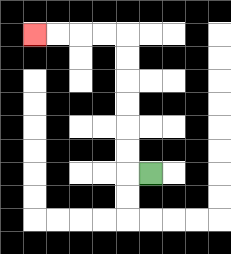{'start': '[6, 7]', 'end': '[1, 1]', 'path_directions': 'L,U,U,U,U,U,U,L,L,L,L', 'path_coordinates': '[[6, 7], [5, 7], [5, 6], [5, 5], [5, 4], [5, 3], [5, 2], [5, 1], [4, 1], [3, 1], [2, 1], [1, 1]]'}